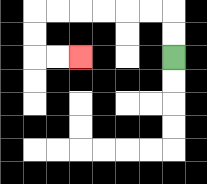{'start': '[7, 2]', 'end': '[3, 2]', 'path_directions': 'U,U,L,L,L,L,L,L,D,D,R,R', 'path_coordinates': '[[7, 2], [7, 1], [7, 0], [6, 0], [5, 0], [4, 0], [3, 0], [2, 0], [1, 0], [1, 1], [1, 2], [2, 2], [3, 2]]'}